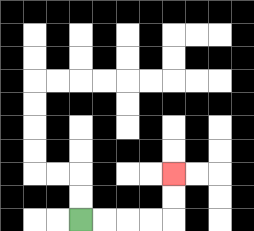{'start': '[3, 9]', 'end': '[7, 7]', 'path_directions': 'R,R,R,R,U,U', 'path_coordinates': '[[3, 9], [4, 9], [5, 9], [6, 9], [7, 9], [7, 8], [7, 7]]'}